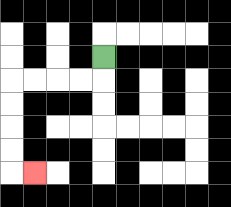{'start': '[4, 2]', 'end': '[1, 7]', 'path_directions': 'D,L,L,L,L,D,D,D,D,R', 'path_coordinates': '[[4, 2], [4, 3], [3, 3], [2, 3], [1, 3], [0, 3], [0, 4], [0, 5], [0, 6], [0, 7], [1, 7]]'}